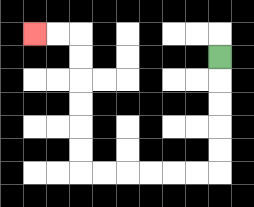{'start': '[9, 2]', 'end': '[1, 1]', 'path_directions': 'D,D,D,D,D,L,L,L,L,L,L,U,U,U,U,U,U,L,L', 'path_coordinates': '[[9, 2], [9, 3], [9, 4], [9, 5], [9, 6], [9, 7], [8, 7], [7, 7], [6, 7], [5, 7], [4, 7], [3, 7], [3, 6], [3, 5], [3, 4], [3, 3], [3, 2], [3, 1], [2, 1], [1, 1]]'}